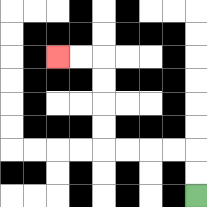{'start': '[8, 8]', 'end': '[2, 2]', 'path_directions': 'U,U,L,L,L,L,U,U,U,U,L,L', 'path_coordinates': '[[8, 8], [8, 7], [8, 6], [7, 6], [6, 6], [5, 6], [4, 6], [4, 5], [4, 4], [4, 3], [4, 2], [3, 2], [2, 2]]'}